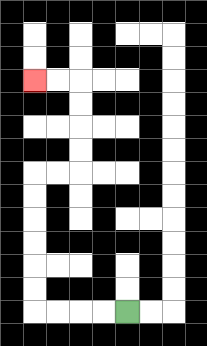{'start': '[5, 13]', 'end': '[1, 3]', 'path_directions': 'L,L,L,L,U,U,U,U,U,U,R,R,U,U,U,U,L,L', 'path_coordinates': '[[5, 13], [4, 13], [3, 13], [2, 13], [1, 13], [1, 12], [1, 11], [1, 10], [1, 9], [1, 8], [1, 7], [2, 7], [3, 7], [3, 6], [3, 5], [3, 4], [3, 3], [2, 3], [1, 3]]'}